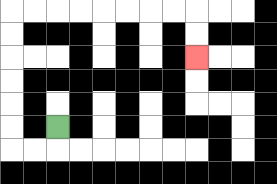{'start': '[2, 5]', 'end': '[8, 2]', 'path_directions': 'D,L,L,U,U,U,U,U,U,R,R,R,R,R,R,R,R,D,D', 'path_coordinates': '[[2, 5], [2, 6], [1, 6], [0, 6], [0, 5], [0, 4], [0, 3], [0, 2], [0, 1], [0, 0], [1, 0], [2, 0], [3, 0], [4, 0], [5, 0], [6, 0], [7, 0], [8, 0], [8, 1], [8, 2]]'}